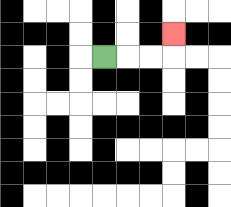{'start': '[4, 2]', 'end': '[7, 1]', 'path_directions': 'R,R,R,U', 'path_coordinates': '[[4, 2], [5, 2], [6, 2], [7, 2], [7, 1]]'}